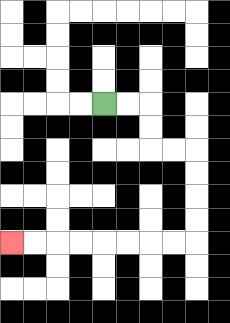{'start': '[4, 4]', 'end': '[0, 10]', 'path_directions': 'R,R,D,D,R,R,D,D,D,D,L,L,L,L,L,L,L,L', 'path_coordinates': '[[4, 4], [5, 4], [6, 4], [6, 5], [6, 6], [7, 6], [8, 6], [8, 7], [8, 8], [8, 9], [8, 10], [7, 10], [6, 10], [5, 10], [4, 10], [3, 10], [2, 10], [1, 10], [0, 10]]'}